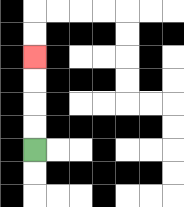{'start': '[1, 6]', 'end': '[1, 2]', 'path_directions': 'U,U,U,U', 'path_coordinates': '[[1, 6], [1, 5], [1, 4], [1, 3], [1, 2]]'}